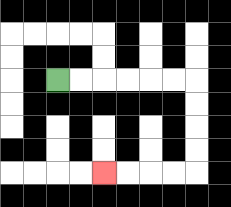{'start': '[2, 3]', 'end': '[4, 7]', 'path_directions': 'R,R,R,R,R,R,D,D,D,D,L,L,L,L', 'path_coordinates': '[[2, 3], [3, 3], [4, 3], [5, 3], [6, 3], [7, 3], [8, 3], [8, 4], [8, 5], [8, 6], [8, 7], [7, 7], [6, 7], [5, 7], [4, 7]]'}